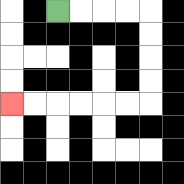{'start': '[2, 0]', 'end': '[0, 4]', 'path_directions': 'R,R,R,R,D,D,D,D,L,L,L,L,L,L', 'path_coordinates': '[[2, 0], [3, 0], [4, 0], [5, 0], [6, 0], [6, 1], [6, 2], [6, 3], [6, 4], [5, 4], [4, 4], [3, 4], [2, 4], [1, 4], [0, 4]]'}